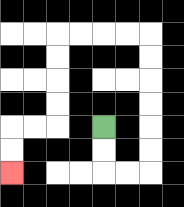{'start': '[4, 5]', 'end': '[0, 7]', 'path_directions': 'D,D,R,R,U,U,U,U,U,U,L,L,L,L,D,D,D,D,L,L,D,D', 'path_coordinates': '[[4, 5], [4, 6], [4, 7], [5, 7], [6, 7], [6, 6], [6, 5], [6, 4], [6, 3], [6, 2], [6, 1], [5, 1], [4, 1], [3, 1], [2, 1], [2, 2], [2, 3], [2, 4], [2, 5], [1, 5], [0, 5], [0, 6], [0, 7]]'}